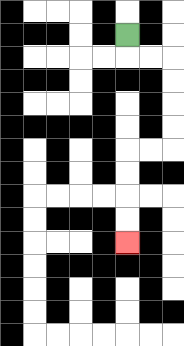{'start': '[5, 1]', 'end': '[5, 10]', 'path_directions': 'D,R,R,D,D,D,D,L,L,D,D,D,D', 'path_coordinates': '[[5, 1], [5, 2], [6, 2], [7, 2], [7, 3], [7, 4], [7, 5], [7, 6], [6, 6], [5, 6], [5, 7], [5, 8], [5, 9], [5, 10]]'}